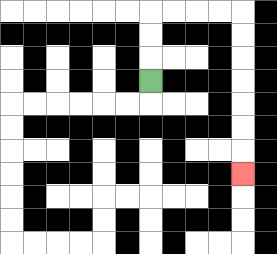{'start': '[6, 3]', 'end': '[10, 7]', 'path_directions': 'U,U,U,R,R,R,R,D,D,D,D,D,D,D', 'path_coordinates': '[[6, 3], [6, 2], [6, 1], [6, 0], [7, 0], [8, 0], [9, 0], [10, 0], [10, 1], [10, 2], [10, 3], [10, 4], [10, 5], [10, 6], [10, 7]]'}